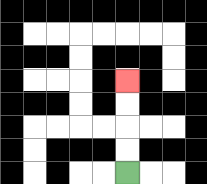{'start': '[5, 7]', 'end': '[5, 3]', 'path_directions': 'U,U,U,U', 'path_coordinates': '[[5, 7], [5, 6], [5, 5], [5, 4], [5, 3]]'}